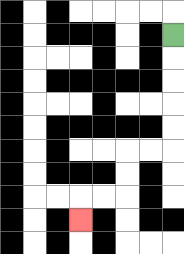{'start': '[7, 1]', 'end': '[3, 9]', 'path_directions': 'D,D,D,D,D,L,L,D,D,L,L,D', 'path_coordinates': '[[7, 1], [7, 2], [7, 3], [7, 4], [7, 5], [7, 6], [6, 6], [5, 6], [5, 7], [5, 8], [4, 8], [3, 8], [3, 9]]'}